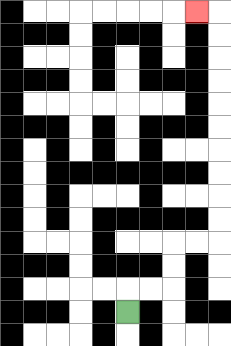{'start': '[5, 13]', 'end': '[8, 0]', 'path_directions': 'U,R,R,U,U,R,R,U,U,U,U,U,U,U,U,U,U,L', 'path_coordinates': '[[5, 13], [5, 12], [6, 12], [7, 12], [7, 11], [7, 10], [8, 10], [9, 10], [9, 9], [9, 8], [9, 7], [9, 6], [9, 5], [9, 4], [9, 3], [9, 2], [9, 1], [9, 0], [8, 0]]'}